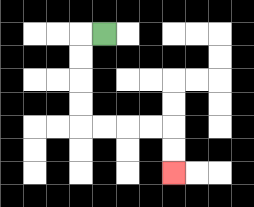{'start': '[4, 1]', 'end': '[7, 7]', 'path_directions': 'L,D,D,D,D,R,R,R,R,D,D', 'path_coordinates': '[[4, 1], [3, 1], [3, 2], [3, 3], [3, 4], [3, 5], [4, 5], [5, 5], [6, 5], [7, 5], [7, 6], [7, 7]]'}